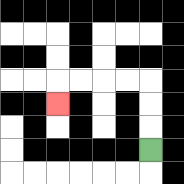{'start': '[6, 6]', 'end': '[2, 4]', 'path_directions': 'U,U,U,L,L,L,L,D', 'path_coordinates': '[[6, 6], [6, 5], [6, 4], [6, 3], [5, 3], [4, 3], [3, 3], [2, 3], [2, 4]]'}